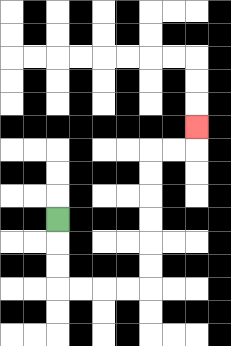{'start': '[2, 9]', 'end': '[8, 5]', 'path_directions': 'D,D,D,R,R,R,R,U,U,U,U,U,U,R,R,U', 'path_coordinates': '[[2, 9], [2, 10], [2, 11], [2, 12], [3, 12], [4, 12], [5, 12], [6, 12], [6, 11], [6, 10], [6, 9], [6, 8], [6, 7], [6, 6], [7, 6], [8, 6], [8, 5]]'}